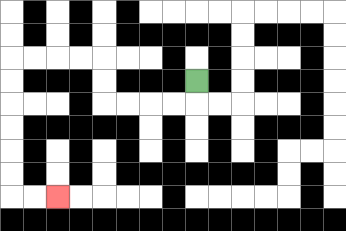{'start': '[8, 3]', 'end': '[2, 8]', 'path_directions': 'D,L,L,L,L,U,U,L,L,L,L,D,D,D,D,D,D,R,R', 'path_coordinates': '[[8, 3], [8, 4], [7, 4], [6, 4], [5, 4], [4, 4], [4, 3], [4, 2], [3, 2], [2, 2], [1, 2], [0, 2], [0, 3], [0, 4], [0, 5], [0, 6], [0, 7], [0, 8], [1, 8], [2, 8]]'}